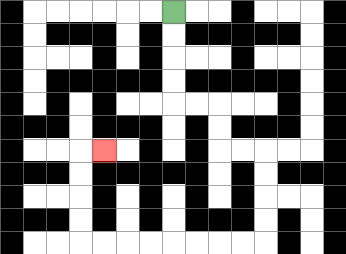{'start': '[7, 0]', 'end': '[4, 6]', 'path_directions': 'D,D,D,D,R,R,D,D,R,R,D,D,D,D,L,L,L,L,L,L,L,L,U,U,U,U,R', 'path_coordinates': '[[7, 0], [7, 1], [7, 2], [7, 3], [7, 4], [8, 4], [9, 4], [9, 5], [9, 6], [10, 6], [11, 6], [11, 7], [11, 8], [11, 9], [11, 10], [10, 10], [9, 10], [8, 10], [7, 10], [6, 10], [5, 10], [4, 10], [3, 10], [3, 9], [3, 8], [3, 7], [3, 6], [4, 6]]'}